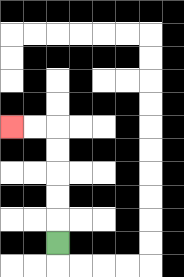{'start': '[2, 10]', 'end': '[0, 5]', 'path_directions': 'U,U,U,U,U,L,L', 'path_coordinates': '[[2, 10], [2, 9], [2, 8], [2, 7], [2, 6], [2, 5], [1, 5], [0, 5]]'}